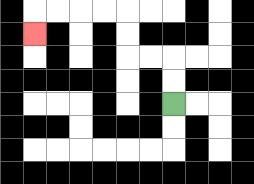{'start': '[7, 4]', 'end': '[1, 1]', 'path_directions': 'U,U,L,L,U,U,L,L,L,L,D', 'path_coordinates': '[[7, 4], [7, 3], [7, 2], [6, 2], [5, 2], [5, 1], [5, 0], [4, 0], [3, 0], [2, 0], [1, 0], [1, 1]]'}